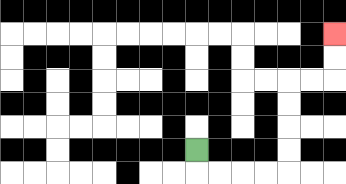{'start': '[8, 6]', 'end': '[14, 1]', 'path_directions': 'D,R,R,R,R,U,U,U,U,R,R,U,U', 'path_coordinates': '[[8, 6], [8, 7], [9, 7], [10, 7], [11, 7], [12, 7], [12, 6], [12, 5], [12, 4], [12, 3], [13, 3], [14, 3], [14, 2], [14, 1]]'}